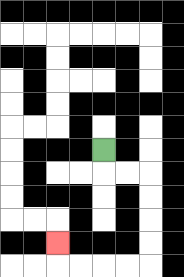{'start': '[4, 6]', 'end': '[2, 10]', 'path_directions': 'D,R,R,D,D,D,D,L,L,L,L,U', 'path_coordinates': '[[4, 6], [4, 7], [5, 7], [6, 7], [6, 8], [6, 9], [6, 10], [6, 11], [5, 11], [4, 11], [3, 11], [2, 11], [2, 10]]'}